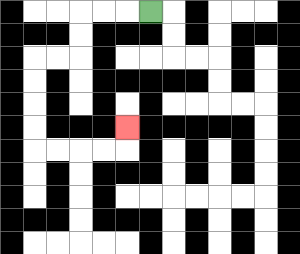{'start': '[6, 0]', 'end': '[5, 5]', 'path_directions': 'L,L,L,D,D,L,L,D,D,D,D,R,R,R,R,U', 'path_coordinates': '[[6, 0], [5, 0], [4, 0], [3, 0], [3, 1], [3, 2], [2, 2], [1, 2], [1, 3], [1, 4], [1, 5], [1, 6], [2, 6], [3, 6], [4, 6], [5, 6], [5, 5]]'}